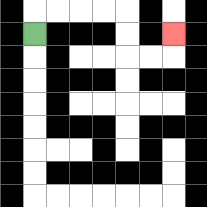{'start': '[1, 1]', 'end': '[7, 1]', 'path_directions': 'U,R,R,R,R,D,D,R,R,U', 'path_coordinates': '[[1, 1], [1, 0], [2, 0], [3, 0], [4, 0], [5, 0], [5, 1], [5, 2], [6, 2], [7, 2], [7, 1]]'}